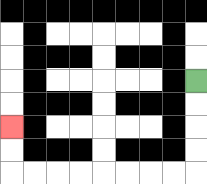{'start': '[8, 3]', 'end': '[0, 5]', 'path_directions': 'D,D,D,D,L,L,L,L,L,L,L,L,U,U', 'path_coordinates': '[[8, 3], [8, 4], [8, 5], [8, 6], [8, 7], [7, 7], [6, 7], [5, 7], [4, 7], [3, 7], [2, 7], [1, 7], [0, 7], [0, 6], [0, 5]]'}